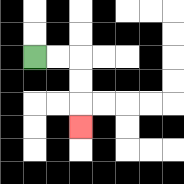{'start': '[1, 2]', 'end': '[3, 5]', 'path_directions': 'R,R,D,D,D', 'path_coordinates': '[[1, 2], [2, 2], [3, 2], [3, 3], [3, 4], [3, 5]]'}